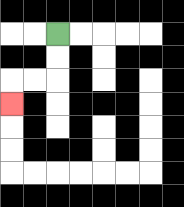{'start': '[2, 1]', 'end': '[0, 4]', 'path_directions': 'D,D,L,L,D', 'path_coordinates': '[[2, 1], [2, 2], [2, 3], [1, 3], [0, 3], [0, 4]]'}